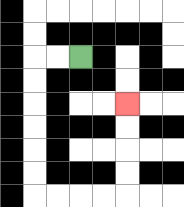{'start': '[3, 2]', 'end': '[5, 4]', 'path_directions': 'L,L,D,D,D,D,D,D,R,R,R,R,U,U,U,U', 'path_coordinates': '[[3, 2], [2, 2], [1, 2], [1, 3], [1, 4], [1, 5], [1, 6], [1, 7], [1, 8], [2, 8], [3, 8], [4, 8], [5, 8], [5, 7], [5, 6], [5, 5], [5, 4]]'}